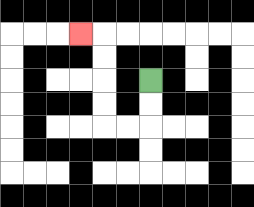{'start': '[6, 3]', 'end': '[3, 1]', 'path_directions': 'D,D,L,L,U,U,U,U,L', 'path_coordinates': '[[6, 3], [6, 4], [6, 5], [5, 5], [4, 5], [4, 4], [4, 3], [4, 2], [4, 1], [3, 1]]'}